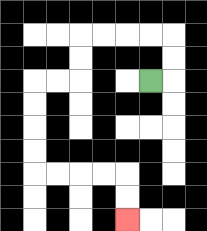{'start': '[6, 3]', 'end': '[5, 9]', 'path_directions': 'R,U,U,L,L,L,L,D,D,L,L,D,D,D,D,R,R,R,R,D,D', 'path_coordinates': '[[6, 3], [7, 3], [7, 2], [7, 1], [6, 1], [5, 1], [4, 1], [3, 1], [3, 2], [3, 3], [2, 3], [1, 3], [1, 4], [1, 5], [1, 6], [1, 7], [2, 7], [3, 7], [4, 7], [5, 7], [5, 8], [5, 9]]'}